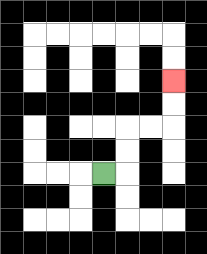{'start': '[4, 7]', 'end': '[7, 3]', 'path_directions': 'R,U,U,R,R,U,U', 'path_coordinates': '[[4, 7], [5, 7], [5, 6], [5, 5], [6, 5], [7, 5], [7, 4], [7, 3]]'}